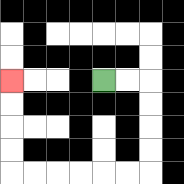{'start': '[4, 3]', 'end': '[0, 3]', 'path_directions': 'R,R,D,D,D,D,L,L,L,L,L,L,U,U,U,U', 'path_coordinates': '[[4, 3], [5, 3], [6, 3], [6, 4], [6, 5], [6, 6], [6, 7], [5, 7], [4, 7], [3, 7], [2, 7], [1, 7], [0, 7], [0, 6], [0, 5], [0, 4], [0, 3]]'}